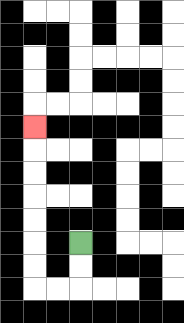{'start': '[3, 10]', 'end': '[1, 5]', 'path_directions': 'D,D,L,L,U,U,U,U,U,U,U', 'path_coordinates': '[[3, 10], [3, 11], [3, 12], [2, 12], [1, 12], [1, 11], [1, 10], [1, 9], [1, 8], [1, 7], [1, 6], [1, 5]]'}